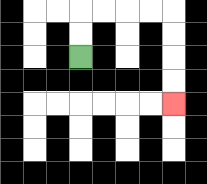{'start': '[3, 2]', 'end': '[7, 4]', 'path_directions': 'U,U,R,R,R,R,D,D,D,D', 'path_coordinates': '[[3, 2], [3, 1], [3, 0], [4, 0], [5, 0], [6, 0], [7, 0], [7, 1], [7, 2], [7, 3], [7, 4]]'}